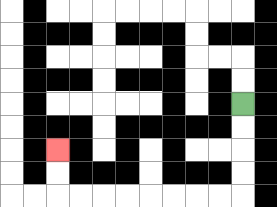{'start': '[10, 4]', 'end': '[2, 6]', 'path_directions': 'D,D,D,D,L,L,L,L,L,L,L,L,U,U', 'path_coordinates': '[[10, 4], [10, 5], [10, 6], [10, 7], [10, 8], [9, 8], [8, 8], [7, 8], [6, 8], [5, 8], [4, 8], [3, 8], [2, 8], [2, 7], [2, 6]]'}